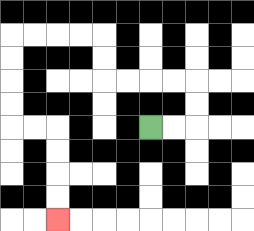{'start': '[6, 5]', 'end': '[2, 9]', 'path_directions': 'R,R,U,U,L,L,L,L,U,U,L,L,L,L,D,D,D,D,R,R,D,D,D,D', 'path_coordinates': '[[6, 5], [7, 5], [8, 5], [8, 4], [8, 3], [7, 3], [6, 3], [5, 3], [4, 3], [4, 2], [4, 1], [3, 1], [2, 1], [1, 1], [0, 1], [0, 2], [0, 3], [0, 4], [0, 5], [1, 5], [2, 5], [2, 6], [2, 7], [2, 8], [2, 9]]'}